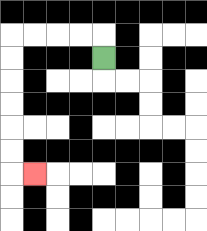{'start': '[4, 2]', 'end': '[1, 7]', 'path_directions': 'U,L,L,L,L,D,D,D,D,D,D,R', 'path_coordinates': '[[4, 2], [4, 1], [3, 1], [2, 1], [1, 1], [0, 1], [0, 2], [0, 3], [0, 4], [0, 5], [0, 6], [0, 7], [1, 7]]'}